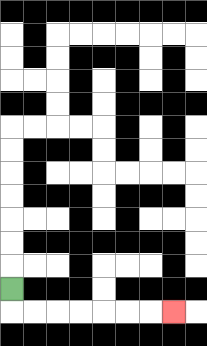{'start': '[0, 12]', 'end': '[7, 13]', 'path_directions': 'D,R,R,R,R,R,R,R', 'path_coordinates': '[[0, 12], [0, 13], [1, 13], [2, 13], [3, 13], [4, 13], [5, 13], [6, 13], [7, 13]]'}